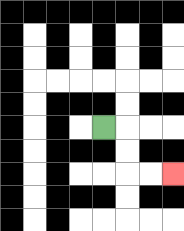{'start': '[4, 5]', 'end': '[7, 7]', 'path_directions': 'R,D,D,R,R', 'path_coordinates': '[[4, 5], [5, 5], [5, 6], [5, 7], [6, 7], [7, 7]]'}